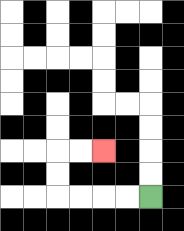{'start': '[6, 8]', 'end': '[4, 6]', 'path_directions': 'L,L,L,L,U,U,R,R', 'path_coordinates': '[[6, 8], [5, 8], [4, 8], [3, 8], [2, 8], [2, 7], [2, 6], [3, 6], [4, 6]]'}